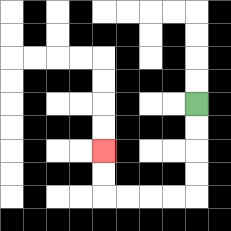{'start': '[8, 4]', 'end': '[4, 6]', 'path_directions': 'D,D,D,D,L,L,L,L,U,U', 'path_coordinates': '[[8, 4], [8, 5], [8, 6], [8, 7], [8, 8], [7, 8], [6, 8], [5, 8], [4, 8], [4, 7], [4, 6]]'}